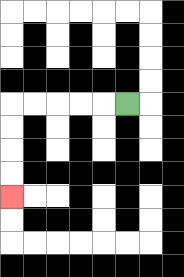{'start': '[5, 4]', 'end': '[0, 8]', 'path_directions': 'L,L,L,L,L,D,D,D,D', 'path_coordinates': '[[5, 4], [4, 4], [3, 4], [2, 4], [1, 4], [0, 4], [0, 5], [0, 6], [0, 7], [0, 8]]'}